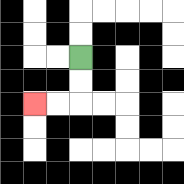{'start': '[3, 2]', 'end': '[1, 4]', 'path_directions': 'D,D,L,L', 'path_coordinates': '[[3, 2], [3, 3], [3, 4], [2, 4], [1, 4]]'}